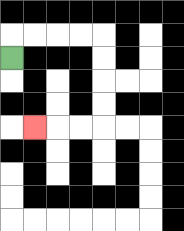{'start': '[0, 2]', 'end': '[1, 5]', 'path_directions': 'U,R,R,R,R,D,D,D,D,L,L,L', 'path_coordinates': '[[0, 2], [0, 1], [1, 1], [2, 1], [3, 1], [4, 1], [4, 2], [4, 3], [4, 4], [4, 5], [3, 5], [2, 5], [1, 5]]'}